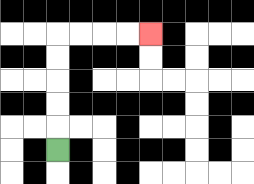{'start': '[2, 6]', 'end': '[6, 1]', 'path_directions': 'U,U,U,U,U,R,R,R,R', 'path_coordinates': '[[2, 6], [2, 5], [2, 4], [2, 3], [2, 2], [2, 1], [3, 1], [4, 1], [5, 1], [6, 1]]'}